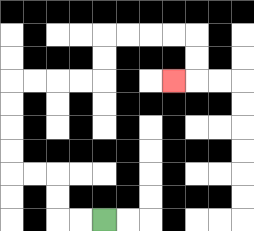{'start': '[4, 9]', 'end': '[7, 3]', 'path_directions': 'L,L,U,U,L,L,U,U,U,U,R,R,R,R,U,U,R,R,R,R,D,D,L', 'path_coordinates': '[[4, 9], [3, 9], [2, 9], [2, 8], [2, 7], [1, 7], [0, 7], [0, 6], [0, 5], [0, 4], [0, 3], [1, 3], [2, 3], [3, 3], [4, 3], [4, 2], [4, 1], [5, 1], [6, 1], [7, 1], [8, 1], [8, 2], [8, 3], [7, 3]]'}